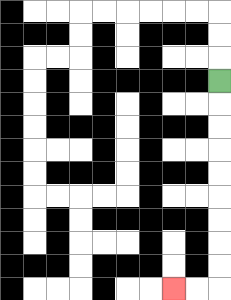{'start': '[9, 3]', 'end': '[7, 12]', 'path_directions': 'D,D,D,D,D,D,D,D,D,L,L', 'path_coordinates': '[[9, 3], [9, 4], [9, 5], [9, 6], [9, 7], [9, 8], [9, 9], [9, 10], [9, 11], [9, 12], [8, 12], [7, 12]]'}